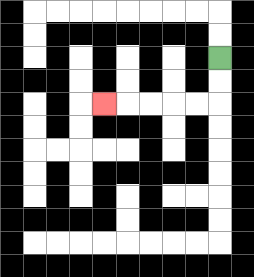{'start': '[9, 2]', 'end': '[4, 4]', 'path_directions': 'D,D,L,L,L,L,L', 'path_coordinates': '[[9, 2], [9, 3], [9, 4], [8, 4], [7, 4], [6, 4], [5, 4], [4, 4]]'}